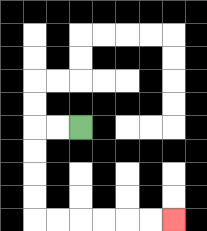{'start': '[3, 5]', 'end': '[7, 9]', 'path_directions': 'L,L,D,D,D,D,R,R,R,R,R,R', 'path_coordinates': '[[3, 5], [2, 5], [1, 5], [1, 6], [1, 7], [1, 8], [1, 9], [2, 9], [3, 9], [4, 9], [5, 9], [6, 9], [7, 9]]'}